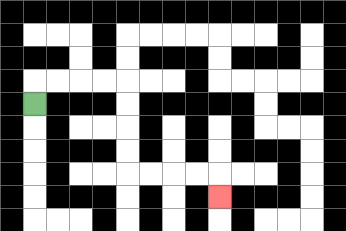{'start': '[1, 4]', 'end': '[9, 8]', 'path_directions': 'U,R,R,R,R,D,D,D,D,R,R,R,R,D', 'path_coordinates': '[[1, 4], [1, 3], [2, 3], [3, 3], [4, 3], [5, 3], [5, 4], [5, 5], [5, 6], [5, 7], [6, 7], [7, 7], [8, 7], [9, 7], [9, 8]]'}